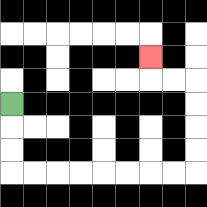{'start': '[0, 4]', 'end': '[6, 2]', 'path_directions': 'D,D,D,R,R,R,R,R,R,R,R,U,U,U,U,L,L,U', 'path_coordinates': '[[0, 4], [0, 5], [0, 6], [0, 7], [1, 7], [2, 7], [3, 7], [4, 7], [5, 7], [6, 7], [7, 7], [8, 7], [8, 6], [8, 5], [8, 4], [8, 3], [7, 3], [6, 3], [6, 2]]'}